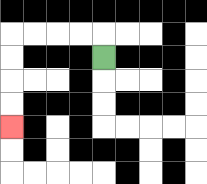{'start': '[4, 2]', 'end': '[0, 5]', 'path_directions': 'U,L,L,L,L,D,D,D,D', 'path_coordinates': '[[4, 2], [4, 1], [3, 1], [2, 1], [1, 1], [0, 1], [0, 2], [0, 3], [0, 4], [0, 5]]'}